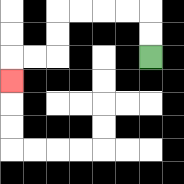{'start': '[6, 2]', 'end': '[0, 3]', 'path_directions': 'U,U,L,L,L,L,D,D,L,L,D', 'path_coordinates': '[[6, 2], [6, 1], [6, 0], [5, 0], [4, 0], [3, 0], [2, 0], [2, 1], [2, 2], [1, 2], [0, 2], [0, 3]]'}